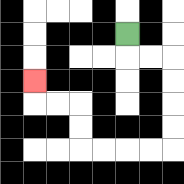{'start': '[5, 1]', 'end': '[1, 3]', 'path_directions': 'D,R,R,D,D,D,D,L,L,L,L,U,U,L,L,U', 'path_coordinates': '[[5, 1], [5, 2], [6, 2], [7, 2], [7, 3], [7, 4], [7, 5], [7, 6], [6, 6], [5, 6], [4, 6], [3, 6], [3, 5], [3, 4], [2, 4], [1, 4], [1, 3]]'}